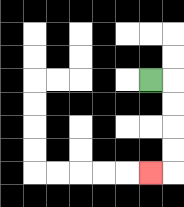{'start': '[6, 3]', 'end': '[6, 7]', 'path_directions': 'R,D,D,D,D,L', 'path_coordinates': '[[6, 3], [7, 3], [7, 4], [7, 5], [7, 6], [7, 7], [6, 7]]'}